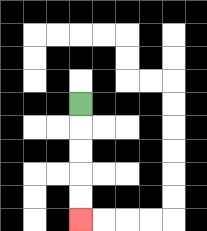{'start': '[3, 4]', 'end': '[3, 9]', 'path_directions': 'D,D,D,D,D', 'path_coordinates': '[[3, 4], [3, 5], [3, 6], [3, 7], [3, 8], [3, 9]]'}